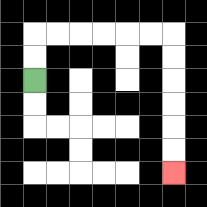{'start': '[1, 3]', 'end': '[7, 7]', 'path_directions': 'U,U,R,R,R,R,R,R,D,D,D,D,D,D', 'path_coordinates': '[[1, 3], [1, 2], [1, 1], [2, 1], [3, 1], [4, 1], [5, 1], [6, 1], [7, 1], [7, 2], [7, 3], [7, 4], [7, 5], [7, 6], [7, 7]]'}